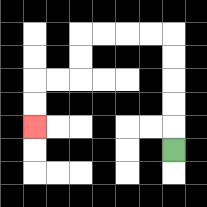{'start': '[7, 6]', 'end': '[1, 5]', 'path_directions': 'U,U,U,U,U,L,L,L,L,D,D,L,L,D,D', 'path_coordinates': '[[7, 6], [7, 5], [7, 4], [7, 3], [7, 2], [7, 1], [6, 1], [5, 1], [4, 1], [3, 1], [3, 2], [3, 3], [2, 3], [1, 3], [1, 4], [1, 5]]'}